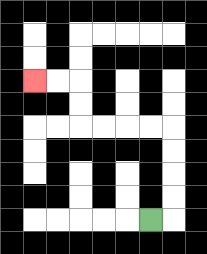{'start': '[6, 9]', 'end': '[1, 3]', 'path_directions': 'R,U,U,U,U,L,L,L,L,U,U,L,L', 'path_coordinates': '[[6, 9], [7, 9], [7, 8], [7, 7], [7, 6], [7, 5], [6, 5], [5, 5], [4, 5], [3, 5], [3, 4], [3, 3], [2, 3], [1, 3]]'}